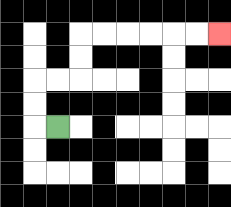{'start': '[2, 5]', 'end': '[9, 1]', 'path_directions': 'L,U,U,R,R,U,U,R,R,R,R,R,R', 'path_coordinates': '[[2, 5], [1, 5], [1, 4], [1, 3], [2, 3], [3, 3], [3, 2], [3, 1], [4, 1], [5, 1], [6, 1], [7, 1], [8, 1], [9, 1]]'}